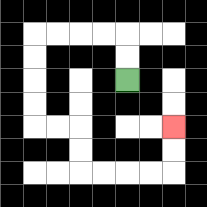{'start': '[5, 3]', 'end': '[7, 5]', 'path_directions': 'U,U,L,L,L,L,D,D,D,D,R,R,D,D,R,R,R,R,U,U', 'path_coordinates': '[[5, 3], [5, 2], [5, 1], [4, 1], [3, 1], [2, 1], [1, 1], [1, 2], [1, 3], [1, 4], [1, 5], [2, 5], [3, 5], [3, 6], [3, 7], [4, 7], [5, 7], [6, 7], [7, 7], [7, 6], [7, 5]]'}